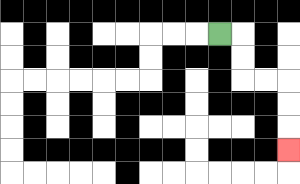{'start': '[9, 1]', 'end': '[12, 6]', 'path_directions': 'R,D,D,R,R,D,D,D', 'path_coordinates': '[[9, 1], [10, 1], [10, 2], [10, 3], [11, 3], [12, 3], [12, 4], [12, 5], [12, 6]]'}